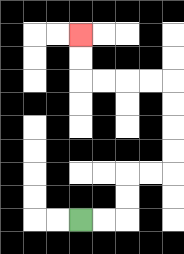{'start': '[3, 9]', 'end': '[3, 1]', 'path_directions': 'R,R,U,U,R,R,U,U,U,U,L,L,L,L,U,U', 'path_coordinates': '[[3, 9], [4, 9], [5, 9], [5, 8], [5, 7], [6, 7], [7, 7], [7, 6], [7, 5], [7, 4], [7, 3], [6, 3], [5, 3], [4, 3], [3, 3], [3, 2], [3, 1]]'}